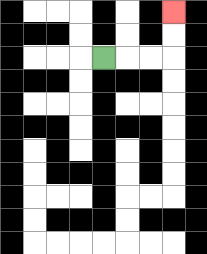{'start': '[4, 2]', 'end': '[7, 0]', 'path_directions': 'R,R,R,U,U', 'path_coordinates': '[[4, 2], [5, 2], [6, 2], [7, 2], [7, 1], [7, 0]]'}